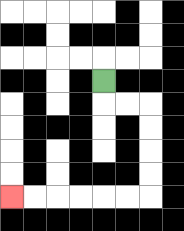{'start': '[4, 3]', 'end': '[0, 8]', 'path_directions': 'D,R,R,D,D,D,D,L,L,L,L,L,L', 'path_coordinates': '[[4, 3], [4, 4], [5, 4], [6, 4], [6, 5], [6, 6], [6, 7], [6, 8], [5, 8], [4, 8], [3, 8], [2, 8], [1, 8], [0, 8]]'}